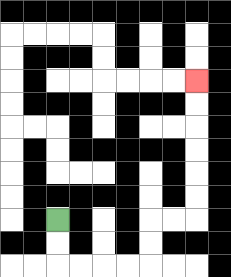{'start': '[2, 9]', 'end': '[8, 3]', 'path_directions': 'D,D,R,R,R,R,U,U,R,R,U,U,U,U,U,U', 'path_coordinates': '[[2, 9], [2, 10], [2, 11], [3, 11], [4, 11], [5, 11], [6, 11], [6, 10], [6, 9], [7, 9], [8, 9], [8, 8], [8, 7], [8, 6], [8, 5], [8, 4], [8, 3]]'}